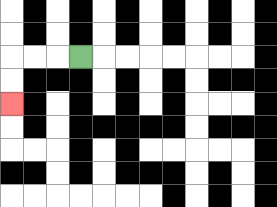{'start': '[3, 2]', 'end': '[0, 4]', 'path_directions': 'L,L,L,D,D', 'path_coordinates': '[[3, 2], [2, 2], [1, 2], [0, 2], [0, 3], [0, 4]]'}